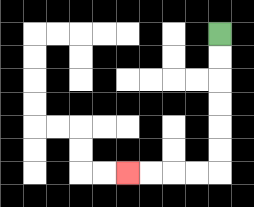{'start': '[9, 1]', 'end': '[5, 7]', 'path_directions': 'D,D,D,D,D,D,L,L,L,L', 'path_coordinates': '[[9, 1], [9, 2], [9, 3], [9, 4], [9, 5], [9, 6], [9, 7], [8, 7], [7, 7], [6, 7], [5, 7]]'}